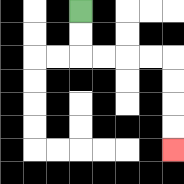{'start': '[3, 0]', 'end': '[7, 6]', 'path_directions': 'D,D,R,R,R,R,D,D,D,D', 'path_coordinates': '[[3, 0], [3, 1], [3, 2], [4, 2], [5, 2], [6, 2], [7, 2], [7, 3], [7, 4], [7, 5], [7, 6]]'}